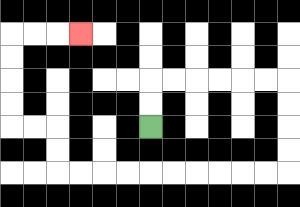{'start': '[6, 5]', 'end': '[3, 1]', 'path_directions': 'U,U,R,R,R,R,R,R,D,D,D,D,L,L,L,L,L,L,L,L,L,L,U,U,L,L,U,U,U,U,R,R,R', 'path_coordinates': '[[6, 5], [6, 4], [6, 3], [7, 3], [8, 3], [9, 3], [10, 3], [11, 3], [12, 3], [12, 4], [12, 5], [12, 6], [12, 7], [11, 7], [10, 7], [9, 7], [8, 7], [7, 7], [6, 7], [5, 7], [4, 7], [3, 7], [2, 7], [2, 6], [2, 5], [1, 5], [0, 5], [0, 4], [0, 3], [0, 2], [0, 1], [1, 1], [2, 1], [3, 1]]'}